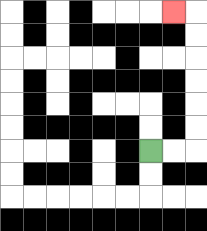{'start': '[6, 6]', 'end': '[7, 0]', 'path_directions': 'R,R,U,U,U,U,U,U,L', 'path_coordinates': '[[6, 6], [7, 6], [8, 6], [8, 5], [8, 4], [8, 3], [8, 2], [8, 1], [8, 0], [7, 0]]'}